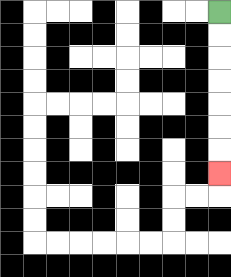{'start': '[9, 0]', 'end': '[9, 7]', 'path_directions': 'D,D,D,D,D,D,D', 'path_coordinates': '[[9, 0], [9, 1], [9, 2], [9, 3], [9, 4], [9, 5], [9, 6], [9, 7]]'}